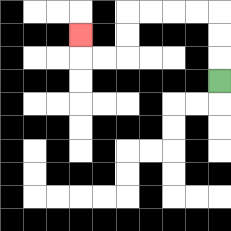{'start': '[9, 3]', 'end': '[3, 1]', 'path_directions': 'U,U,U,L,L,L,L,D,D,L,L,U', 'path_coordinates': '[[9, 3], [9, 2], [9, 1], [9, 0], [8, 0], [7, 0], [6, 0], [5, 0], [5, 1], [5, 2], [4, 2], [3, 2], [3, 1]]'}